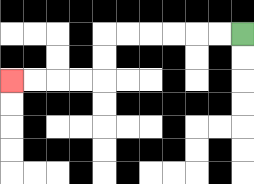{'start': '[10, 1]', 'end': '[0, 3]', 'path_directions': 'L,L,L,L,L,L,D,D,L,L,L,L', 'path_coordinates': '[[10, 1], [9, 1], [8, 1], [7, 1], [6, 1], [5, 1], [4, 1], [4, 2], [4, 3], [3, 3], [2, 3], [1, 3], [0, 3]]'}